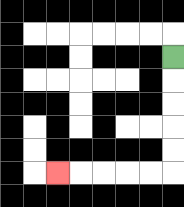{'start': '[7, 2]', 'end': '[2, 7]', 'path_directions': 'D,D,D,D,D,L,L,L,L,L', 'path_coordinates': '[[7, 2], [7, 3], [7, 4], [7, 5], [7, 6], [7, 7], [6, 7], [5, 7], [4, 7], [3, 7], [2, 7]]'}